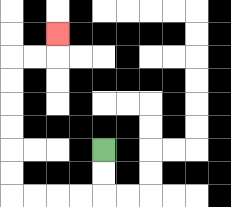{'start': '[4, 6]', 'end': '[2, 1]', 'path_directions': 'D,D,L,L,L,L,U,U,U,U,U,U,R,R,U', 'path_coordinates': '[[4, 6], [4, 7], [4, 8], [3, 8], [2, 8], [1, 8], [0, 8], [0, 7], [0, 6], [0, 5], [0, 4], [0, 3], [0, 2], [1, 2], [2, 2], [2, 1]]'}